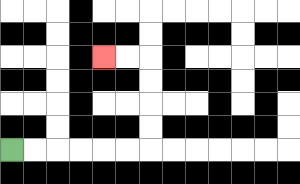{'start': '[0, 6]', 'end': '[4, 2]', 'path_directions': 'R,R,R,R,R,R,U,U,U,U,L,L', 'path_coordinates': '[[0, 6], [1, 6], [2, 6], [3, 6], [4, 6], [5, 6], [6, 6], [6, 5], [6, 4], [6, 3], [6, 2], [5, 2], [4, 2]]'}